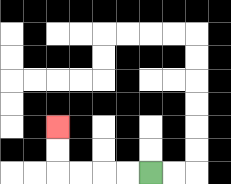{'start': '[6, 7]', 'end': '[2, 5]', 'path_directions': 'L,L,L,L,U,U', 'path_coordinates': '[[6, 7], [5, 7], [4, 7], [3, 7], [2, 7], [2, 6], [2, 5]]'}